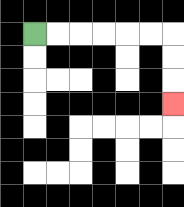{'start': '[1, 1]', 'end': '[7, 4]', 'path_directions': 'R,R,R,R,R,R,D,D,D', 'path_coordinates': '[[1, 1], [2, 1], [3, 1], [4, 1], [5, 1], [6, 1], [7, 1], [7, 2], [7, 3], [7, 4]]'}